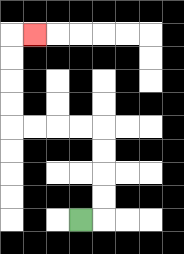{'start': '[3, 9]', 'end': '[1, 1]', 'path_directions': 'R,U,U,U,U,L,L,L,L,U,U,U,U,R', 'path_coordinates': '[[3, 9], [4, 9], [4, 8], [4, 7], [4, 6], [4, 5], [3, 5], [2, 5], [1, 5], [0, 5], [0, 4], [0, 3], [0, 2], [0, 1], [1, 1]]'}